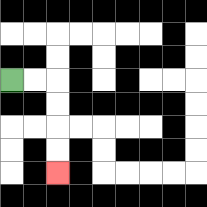{'start': '[0, 3]', 'end': '[2, 7]', 'path_directions': 'R,R,D,D,D,D', 'path_coordinates': '[[0, 3], [1, 3], [2, 3], [2, 4], [2, 5], [2, 6], [2, 7]]'}